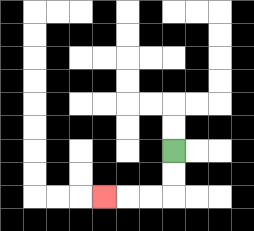{'start': '[7, 6]', 'end': '[4, 8]', 'path_directions': 'D,D,L,L,L', 'path_coordinates': '[[7, 6], [7, 7], [7, 8], [6, 8], [5, 8], [4, 8]]'}